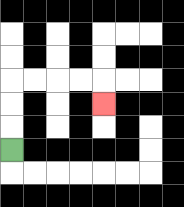{'start': '[0, 6]', 'end': '[4, 4]', 'path_directions': 'U,U,U,R,R,R,R,D', 'path_coordinates': '[[0, 6], [0, 5], [0, 4], [0, 3], [1, 3], [2, 3], [3, 3], [4, 3], [4, 4]]'}